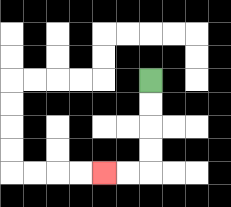{'start': '[6, 3]', 'end': '[4, 7]', 'path_directions': 'D,D,D,D,L,L', 'path_coordinates': '[[6, 3], [6, 4], [6, 5], [6, 6], [6, 7], [5, 7], [4, 7]]'}